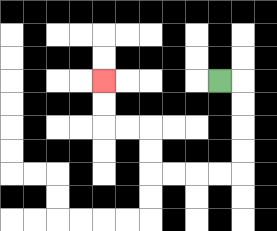{'start': '[9, 3]', 'end': '[4, 3]', 'path_directions': 'R,D,D,D,D,L,L,L,L,U,U,L,L,U,U', 'path_coordinates': '[[9, 3], [10, 3], [10, 4], [10, 5], [10, 6], [10, 7], [9, 7], [8, 7], [7, 7], [6, 7], [6, 6], [6, 5], [5, 5], [4, 5], [4, 4], [4, 3]]'}